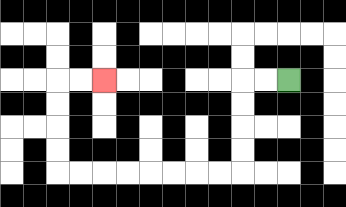{'start': '[12, 3]', 'end': '[4, 3]', 'path_directions': 'L,L,D,D,D,D,L,L,L,L,L,L,L,L,U,U,U,U,R,R', 'path_coordinates': '[[12, 3], [11, 3], [10, 3], [10, 4], [10, 5], [10, 6], [10, 7], [9, 7], [8, 7], [7, 7], [6, 7], [5, 7], [4, 7], [3, 7], [2, 7], [2, 6], [2, 5], [2, 4], [2, 3], [3, 3], [4, 3]]'}